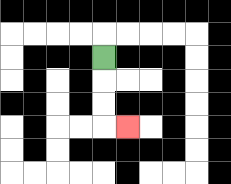{'start': '[4, 2]', 'end': '[5, 5]', 'path_directions': 'D,D,D,R', 'path_coordinates': '[[4, 2], [4, 3], [4, 4], [4, 5], [5, 5]]'}